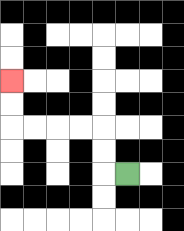{'start': '[5, 7]', 'end': '[0, 3]', 'path_directions': 'L,U,U,L,L,L,L,U,U', 'path_coordinates': '[[5, 7], [4, 7], [4, 6], [4, 5], [3, 5], [2, 5], [1, 5], [0, 5], [0, 4], [0, 3]]'}